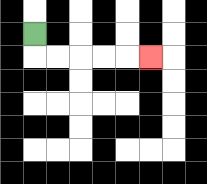{'start': '[1, 1]', 'end': '[6, 2]', 'path_directions': 'D,R,R,R,R,R', 'path_coordinates': '[[1, 1], [1, 2], [2, 2], [3, 2], [4, 2], [5, 2], [6, 2]]'}